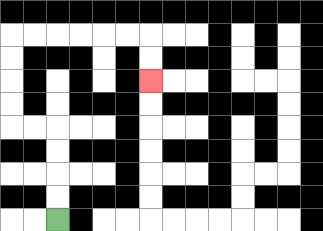{'start': '[2, 9]', 'end': '[6, 3]', 'path_directions': 'U,U,U,U,L,L,U,U,U,U,R,R,R,R,R,R,D,D', 'path_coordinates': '[[2, 9], [2, 8], [2, 7], [2, 6], [2, 5], [1, 5], [0, 5], [0, 4], [0, 3], [0, 2], [0, 1], [1, 1], [2, 1], [3, 1], [4, 1], [5, 1], [6, 1], [6, 2], [6, 3]]'}